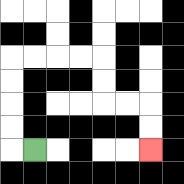{'start': '[1, 6]', 'end': '[6, 6]', 'path_directions': 'L,U,U,U,U,R,R,R,R,D,D,R,R,D,D', 'path_coordinates': '[[1, 6], [0, 6], [0, 5], [0, 4], [0, 3], [0, 2], [1, 2], [2, 2], [3, 2], [4, 2], [4, 3], [4, 4], [5, 4], [6, 4], [6, 5], [6, 6]]'}